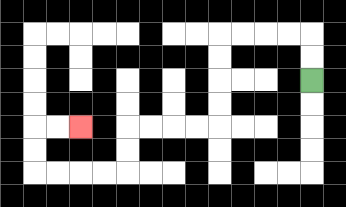{'start': '[13, 3]', 'end': '[3, 5]', 'path_directions': 'U,U,L,L,L,L,D,D,D,D,L,L,L,L,D,D,L,L,L,L,U,U,R,R', 'path_coordinates': '[[13, 3], [13, 2], [13, 1], [12, 1], [11, 1], [10, 1], [9, 1], [9, 2], [9, 3], [9, 4], [9, 5], [8, 5], [7, 5], [6, 5], [5, 5], [5, 6], [5, 7], [4, 7], [3, 7], [2, 7], [1, 7], [1, 6], [1, 5], [2, 5], [3, 5]]'}